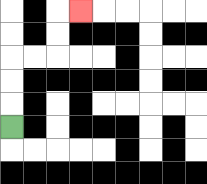{'start': '[0, 5]', 'end': '[3, 0]', 'path_directions': 'U,U,U,R,R,U,U,R', 'path_coordinates': '[[0, 5], [0, 4], [0, 3], [0, 2], [1, 2], [2, 2], [2, 1], [2, 0], [3, 0]]'}